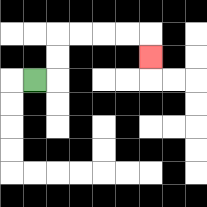{'start': '[1, 3]', 'end': '[6, 2]', 'path_directions': 'R,U,U,R,R,R,R,D', 'path_coordinates': '[[1, 3], [2, 3], [2, 2], [2, 1], [3, 1], [4, 1], [5, 1], [6, 1], [6, 2]]'}